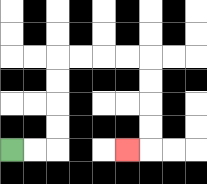{'start': '[0, 6]', 'end': '[5, 6]', 'path_directions': 'R,R,U,U,U,U,R,R,R,R,D,D,D,D,L', 'path_coordinates': '[[0, 6], [1, 6], [2, 6], [2, 5], [2, 4], [2, 3], [2, 2], [3, 2], [4, 2], [5, 2], [6, 2], [6, 3], [6, 4], [6, 5], [6, 6], [5, 6]]'}